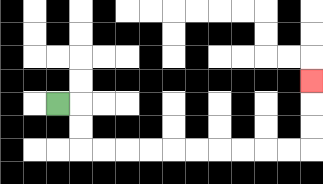{'start': '[2, 4]', 'end': '[13, 3]', 'path_directions': 'R,D,D,R,R,R,R,R,R,R,R,R,R,U,U,U', 'path_coordinates': '[[2, 4], [3, 4], [3, 5], [3, 6], [4, 6], [5, 6], [6, 6], [7, 6], [8, 6], [9, 6], [10, 6], [11, 6], [12, 6], [13, 6], [13, 5], [13, 4], [13, 3]]'}